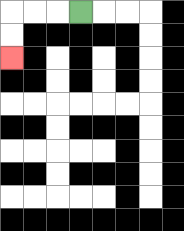{'start': '[3, 0]', 'end': '[0, 2]', 'path_directions': 'L,L,L,D,D', 'path_coordinates': '[[3, 0], [2, 0], [1, 0], [0, 0], [0, 1], [0, 2]]'}